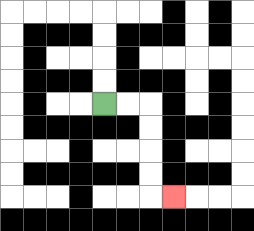{'start': '[4, 4]', 'end': '[7, 8]', 'path_directions': 'R,R,D,D,D,D,R', 'path_coordinates': '[[4, 4], [5, 4], [6, 4], [6, 5], [6, 6], [6, 7], [6, 8], [7, 8]]'}